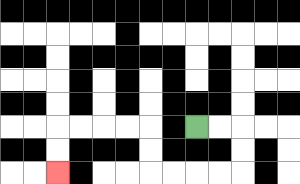{'start': '[8, 5]', 'end': '[2, 7]', 'path_directions': 'R,R,D,D,L,L,L,L,U,U,L,L,L,L,D,D', 'path_coordinates': '[[8, 5], [9, 5], [10, 5], [10, 6], [10, 7], [9, 7], [8, 7], [7, 7], [6, 7], [6, 6], [6, 5], [5, 5], [4, 5], [3, 5], [2, 5], [2, 6], [2, 7]]'}